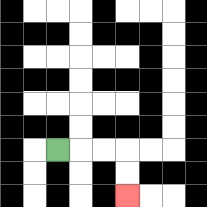{'start': '[2, 6]', 'end': '[5, 8]', 'path_directions': 'R,R,R,D,D', 'path_coordinates': '[[2, 6], [3, 6], [4, 6], [5, 6], [5, 7], [5, 8]]'}